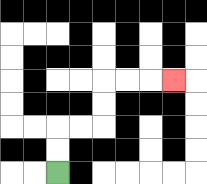{'start': '[2, 7]', 'end': '[7, 3]', 'path_directions': 'U,U,R,R,U,U,R,R,R', 'path_coordinates': '[[2, 7], [2, 6], [2, 5], [3, 5], [4, 5], [4, 4], [4, 3], [5, 3], [6, 3], [7, 3]]'}